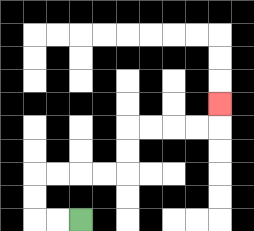{'start': '[3, 9]', 'end': '[9, 4]', 'path_directions': 'L,L,U,U,R,R,R,R,U,U,R,R,R,R,U', 'path_coordinates': '[[3, 9], [2, 9], [1, 9], [1, 8], [1, 7], [2, 7], [3, 7], [4, 7], [5, 7], [5, 6], [5, 5], [6, 5], [7, 5], [8, 5], [9, 5], [9, 4]]'}